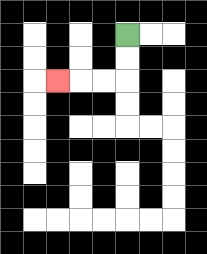{'start': '[5, 1]', 'end': '[2, 3]', 'path_directions': 'D,D,L,L,L', 'path_coordinates': '[[5, 1], [5, 2], [5, 3], [4, 3], [3, 3], [2, 3]]'}